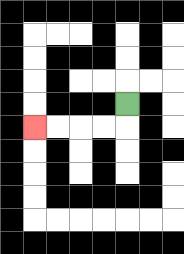{'start': '[5, 4]', 'end': '[1, 5]', 'path_directions': 'D,L,L,L,L', 'path_coordinates': '[[5, 4], [5, 5], [4, 5], [3, 5], [2, 5], [1, 5]]'}